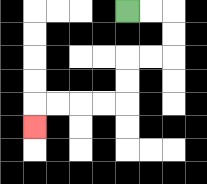{'start': '[5, 0]', 'end': '[1, 5]', 'path_directions': 'R,R,D,D,L,L,D,D,L,L,L,L,D', 'path_coordinates': '[[5, 0], [6, 0], [7, 0], [7, 1], [7, 2], [6, 2], [5, 2], [5, 3], [5, 4], [4, 4], [3, 4], [2, 4], [1, 4], [1, 5]]'}